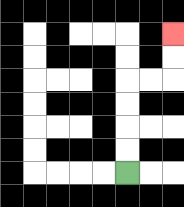{'start': '[5, 7]', 'end': '[7, 1]', 'path_directions': 'U,U,U,U,R,R,U,U', 'path_coordinates': '[[5, 7], [5, 6], [5, 5], [5, 4], [5, 3], [6, 3], [7, 3], [7, 2], [7, 1]]'}